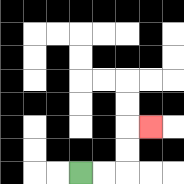{'start': '[3, 7]', 'end': '[6, 5]', 'path_directions': 'R,R,U,U,R', 'path_coordinates': '[[3, 7], [4, 7], [5, 7], [5, 6], [5, 5], [6, 5]]'}